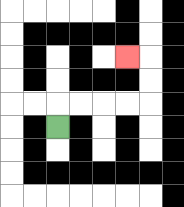{'start': '[2, 5]', 'end': '[5, 2]', 'path_directions': 'U,R,R,R,R,U,U,L', 'path_coordinates': '[[2, 5], [2, 4], [3, 4], [4, 4], [5, 4], [6, 4], [6, 3], [6, 2], [5, 2]]'}